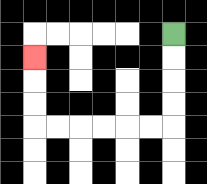{'start': '[7, 1]', 'end': '[1, 2]', 'path_directions': 'D,D,D,D,L,L,L,L,L,L,U,U,U', 'path_coordinates': '[[7, 1], [7, 2], [7, 3], [7, 4], [7, 5], [6, 5], [5, 5], [4, 5], [3, 5], [2, 5], [1, 5], [1, 4], [1, 3], [1, 2]]'}